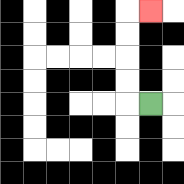{'start': '[6, 4]', 'end': '[6, 0]', 'path_directions': 'L,U,U,U,U,R', 'path_coordinates': '[[6, 4], [5, 4], [5, 3], [5, 2], [5, 1], [5, 0], [6, 0]]'}